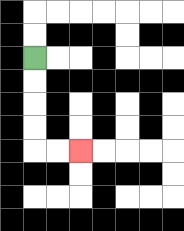{'start': '[1, 2]', 'end': '[3, 6]', 'path_directions': 'D,D,D,D,R,R', 'path_coordinates': '[[1, 2], [1, 3], [1, 4], [1, 5], [1, 6], [2, 6], [3, 6]]'}